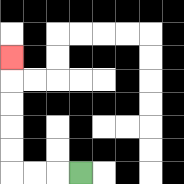{'start': '[3, 7]', 'end': '[0, 2]', 'path_directions': 'L,L,L,U,U,U,U,U', 'path_coordinates': '[[3, 7], [2, 7], [1, 7], [0, 7], [0, 6], [0, 5], [0, 4], [0, 3], [0, 2]]'}